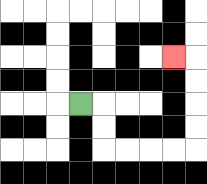{'start': '[3, 4]', 'end': '[7, 2]', 'path_directions': 'R,D,D,R,R,R,R,U,U,U,U,L', 'path_coordinates': '[[3, 4], [4, 4], [4, 5], [4, 6], [5, 6], [6, 6], [7, 6], [8, 6], [8, 5], [8, 4], [8, 3], [8, 2], [7, 2]]'}